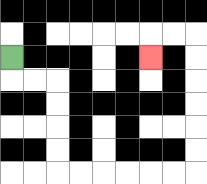{'start': '[0, 2]', 'end': '[6, 2]', 'path_directions': 'D,R,R,D,D,D,D,R,R,R,R,R,R,U,U,U,U,U,U,L,L,D', 'path_coordinates': '[[0, 2], [0, 3], [1, 3], [2, 3], [2, 4], [2, 5], [2, 6], [2, 7], [3, 7], [4, 7], [5, 7], [6, 7], [7, 7], [8, 7], [8, 6], [8, 5], [8, 4], [8, 3], [8, 2], [8, 1], [7, 1], [6, 1], [6, 2]]'}